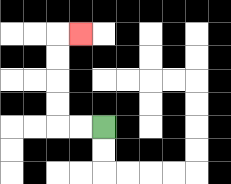{'start': '[4, 5]', 'end': '[3, 1]', 'path_directions': 'L,L,U,U,U,U,R', 'path_coordinates': '[[4, 5], [3, 5], [2, 5], [2, 4], [2, 3], [2, 2], [2, 1], [3, 1]]'}